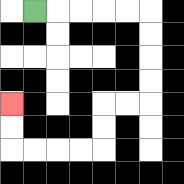{'start': '[1, 0]', 'end': '[0, 4]', 'path_directions': 'R,R,R,R,R,D,D,D,D,L,L,D,D,L,L,L,L,U,U', 'path_coordinates': '[[1, 0], [2, 0], [3, 0], [4, 0], [5, 0], [6, 0], [6, 1], [6, 2], [6, 3], [6, 4], [5, 4], [4, 4], [4, 5], [4, 6], [3, 6], [2, 6], [1, 6], [0, 6], [0, 5], [0, 4]]'}